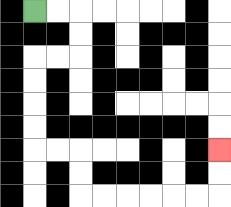{'start': '[1, 0]', 'end': '[9, 6]', 'path_directions': 'R,R,D,D,L,L,D,D,D,D,R,R,D,D,R,R,R,R,R,R,U,U', 'path_coordinates': '[[1, 0], [2, 0], [3, 0], [3, 1], [3, 2], [2, 2], [1, 2], [1, 3], [1, 4], [1, 5], [1, 6], [2, 6], [3, 6], [3, 7], [3, 8], [4, 8], [5, 8], [6, 8], [7, 8], [8, 8], [9, 8], [9, 7], [9, 6]]'}